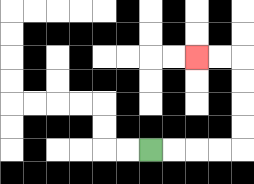{'start': '[6, 6]', 'end': '[8, 2]', 'path_directions': 'R,R,R,R,U,U,U,U,L,L', 'path_coordinates': '[[6, 6], [7, 6], [8, 6], [9, 6], [10, 6], [10, 5], [10, 4], [10, 3], [10, 2], [9, 2], [8, 2]]'}